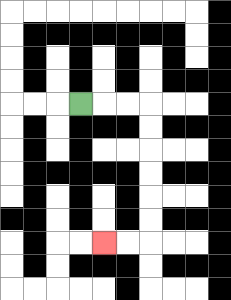{'start': '[3, 4]', 'end': '[4, 10]', 'path_directions': 'R,R,R,D,D,D,D,D,D,L,L', 'path_coordinates': '[[3, 4], [4, 4], [5, 4], [6, 4], [6, 5], [6, 6], [6, 7], [6, 8], [6, 9], [6, 10], [5, 10], [4, 10]]'}